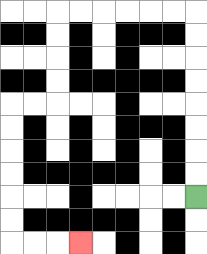{'start': '[8, 8]', 'end': '[3, 10]', 'path_directions': 'U,U,U,U,U,U,U,U,L,L,L,L,L,L,D,D,D,D,L,L,D,D,D,D,D,D,R,R,R', 'path_coordinates': '[[8, 8], [8, 7], [8, 6], [8, 5], [8, 4], [8, 3], [8, 2], [8, 1], [8, 0], [7, 0], [6, 0], [5, 0], [4, 0], [3, 0], [2, 0], [2, 1], [2, 2], [2, 3], [2, 4], [1, 4], [0, 4], [0, 5], [0, 6], [0, 7], [0, 8], [0, 9], [0, 10], [1, 10], [2, 10], [3, 10]]'}